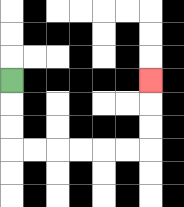{'start': '[0, 3]', 'end': '[6, 3]', 'path_directions': 'D,D,D,R,R,R,R,R,R,U,U,U', 'path_coordinates': '[[0, 3], [0, 4], [0, 5], [0, 6], [1, 6], [2, 6], [3, 6], [4, 6], [5, 6], [6, 6], [6, 5], [6, 4], [6, 3]]'}